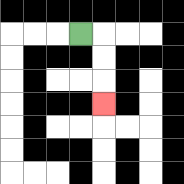{'start': '[3, 1]', 'end': '[4, 4]', 'path_directions': 'R,D,D,D', 'path_coordinates': '[[3, 1], [4, 1], [4, 2], [4, 3], [4, 4]]'}